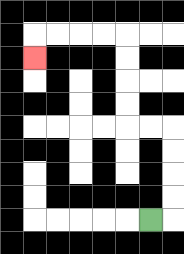{'start': '[6, 9]', 'end': '[1, 2]', 'path_directions': 'R,U,U,U,U,L,L,U,U,U,U,L,L,L,L,D', 'path_coordinates': '[[6, 9], [7, 9], [7, 8], [7, 7], [7, 6], [7, 5], [6, 5], [5, 5], [5, 4], [5, 3], [5, 2], [5, 1], [4, 1], [3, 1], [2, 1], [1, 1], [1, 2]]'}